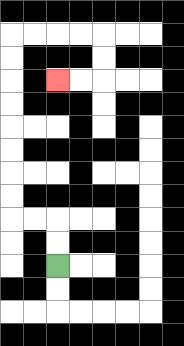{'start': '[2, 11]', 'end': '[2, 3]', 'path_directions': 'U,U,L,L,U,U,U,U,U,U,U,U,R,R,R,R,D,D,L,L', 'path_coordinates': '[[2, 11], [2, 10], [2, 9], [1, 9], [0, 9], [0, 8], [0, 7], [0, 6], [0, 5], [0, 4], [0, 3], [0, 2], [0, 1], [1, 1], [2, 1], [3, 1], [4, 1], [4, 2], [4, 3], [3, 3], [2, 3]]'}